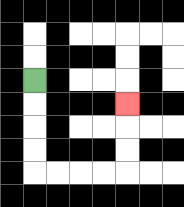{'start': '[1, 3]', 'end': '[5, 4]', 'path_directions': 'D,D,D,D,R,R,R,R,U,U,U', 'path_coordinates': '[[1, 3], [1, 4], [1, 5], [1, 6], [1, 7], [2, 7], [3, 7], [4, 7], [5, 7], [5, 6], [5, 5], [5, 4]]'}